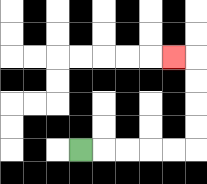{'start': '[3, 6]', 'end': '[7, 2]', 'path_directions': 'R,R,R,R,R,U,U,U,U,L', 'path_coordinates': '[[3, 6], [4, 6], [5, 6], [6, 6], [7, 6], [8, 6], [8, 5], [8, 4], [8, 3], [8, 2], [7, 2]]'}